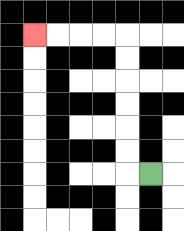{'start': '[6, 7]', 'end': '[1, 1]', 'path_directions': 'L,U,U,U,U,U,U,L,L,L,L', 'path_coordinates': '[[6, 7], [5, 7], [5, 6], [5, 5], [5, 4], [5, 3], [5, 2], [5, 1], [4, 1], [3, 1], [2, 1], [1, 1]]'}